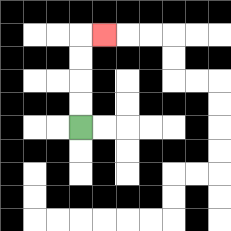{'start': '[3, 5]', 'end': '[4, 1]', 'path_directions': 'U,U,U,U,R', 'path_coordinates': '[[3, 5], [3, 4], [3, 3], [3, 2], [3, 1], [4, 1]]'}